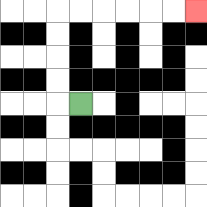{'start': '[3, 4]', 'end': '[8, 0]', 'path_directions': 'L,U,U,U,U,R,R,R,R,R,R', 'path_coordinates': '[[3, 4], [2, 4], [2, 3], [2, 2], [2, 1], [2, 0], [3, 0], [4, 0], [5, 0], [6, 0], [7, 0], [8, 0]]'}